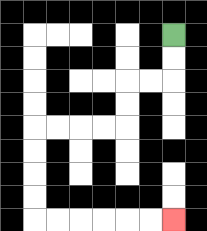{'start': '[7, 1]', 'end': '[7, 9]', 'path_directions': 'D,D,L,L,D,D,L,L,L,L,D,D,D,D,R,R,R,R,R,R', 'path_coordinates': '[[7, 1], [7, 2], [7, 3], [6, 3], [5, 3], [5, 4], [5, 5], [4, 5], [3, 5], [2, 5], [1, 5], [1, 6], [1, 7], [1, 8], [1, 9], [2, 9], [3, 9], [4, 9], [5, 9], [6, 9], [7, 9]]'}